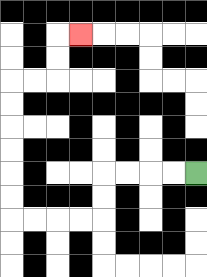{'start': '[8, 7]', 'end': '[3, 1]', 'path_directions': 'L,L,L,L,D,D,L,L,L,L,U,U,U,U,U,U,R,R,U,U,R', 'path_coordinates': '[[8, 7], [7, 7], [6, 7], [5, 7], [4, 7], [4, 8], [4, 9], [3, 9], [2, 9], [1, 9], [0, 9], [0, 8], [0, 7], [0, 6], [0, 5], [0, 4], [0, 3], [1, 3], [2, 3], [2, 2], [2, 1], [3, 1]]'}